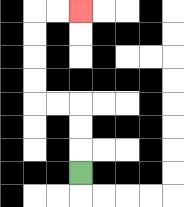{'start': '[3, 7]', 'end': '[3, 0]', 'path_directions': 'U,U,U,L,L,U,U,U,U,R,R', 'path_coordinates': '[[3, 7], [3, 6], [3, 5], [3, 4], [2, 4], [1, 4], [1, 3], [1, 2], [1, 1], [1, 0], [2, 0], [3, 0]]'}